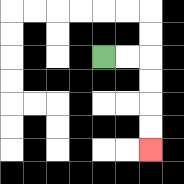{'start': '[4, 2]', 'end': '[6, 6]', 'path_directions': 'R,R,D,D,D,D', 'path_coordinates': '[[4, 2], [5, 2], [6, 2], [6, 3], [6, 4], [6, 5], [6, 6]]'}